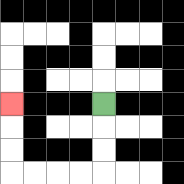{'start': '[4, 4]', 'end': '[0, 4]', 'path_directions': 'D,D,D,L,L,L,L,U,U,U', 'path_coordinates': '[[4, 4], [4, 5], [4, 6], [4, 7], [3, 7], [2, 7], [1, 7], [0, 7], [0, 6], [0, 5], [0, 4]]'}